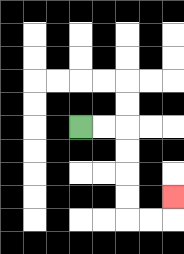{'start': '[3, 5]', 'end': '[7, 8]', 'path_directions': 'R,R,D,D,D,D,R,R,U', 'path_coordinates': '[[3, 5], [4, 5], [5, 5], [5, 6], [5, 7], [5, 8], [5, 9], [6, 9], [7, 9], [7, 8]]'}